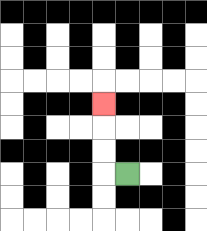{'start': '[5, 7]', 'end': '[4, 4]', 'path_directions': 'L,U,U,U', 'path_coordinates': '[[5, 7], [4, 7], [4, 6], [4, 5], [4, 4]]'}